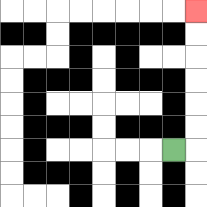{'start': '[7, 6]', 'end': '[8, 0]', 'path_directions': 'R,U,U,U,U,U,U', 'path_coordinates': '[[7, 6], [8, 6], [8, 5], [8, 4], [8, 3], [8, 2], [8, 1], [8, 0]]'}